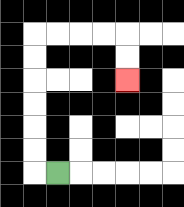{'start': '[2, 7]', 'end': '[5, 3]', 'path_directions': 'L,U,U,U,U,U,U,R,R,R,R,D,D', 'path_coordinates': '[[2, 7], [1, 7], [1, 6], [1, 5], [1, 4], [1, 3], [1, 2], [1, 1], [2, 1], [3, 1], [4, 1], [5, 1], [5, 2], [5, 3]]'}